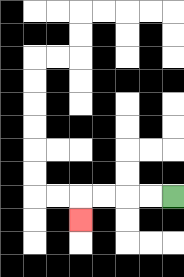{'start': '[7, 8]', 'end': '[3, 9]', 'path_directions': 'L,L,L,L,D', 'path_coordinates': '[[7, 8], [6, 8], [5, 8], [4, 8], [3, 8], [3, 9]]'}